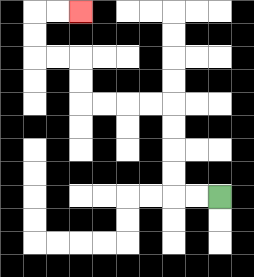{'start': '[9, 8]', 'end': '[3, 0]', 'path_directions': 'L,L,U,U,U,U,L,L,L,L,U,U,L,L,U,U,R,R', 'path_coordinates': '[[9, 8], [8, 8], [7, 8], [7, 7], [7, 6], [7, 5], [7, 4], [6, 4], [5, 4], [4, 4], [3, 4], [3, 3], [3, 2], [2, 2], [1, 2], [1, 1], [1, 0], [2, 0], [3, 0]]'}